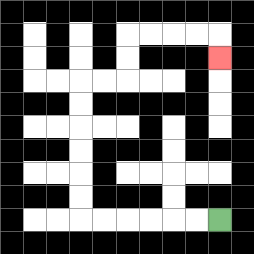{'start': '[9, 9]', 'end': '[9, 2]', 'path_directions': 'L,L,L,L,L,L,U,U,U,U,U,U,R,R,U,U,R,R,R,R,D', 'path_coordinates': '[[9, 9], [8, 9], [7, 9], [6, 9], [5, 9], [4, 9], [3, 9], [3, 8], [3, 7], [3, 6], [3, 5], [3, 4], [3, 3], [4, 3], [5, 3], [5, 2], [5, 1], [6, 1], [7, 1], [8, 1], [9, 1], [9, 2]]'}